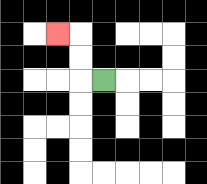{'start': '[4, 3]', 'end': '[2, 1]', 'path_directions': 'L,U,U,L', 'path_coordinates': '[[4, 3], [3, 3], [3, 2], [3, 1], [2, 1]]'}